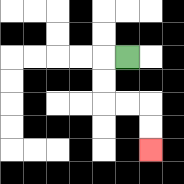{'start': '[5, 2]', 'end': '[6, 6]', 'path_directions': 'L,D,D,R,R,D,D', 'path_coordinates': '[[5, 2], [4, 2], [4, 3], [4, 4], [5, 4], [6, 4], [6, 5], [6, 6]]'}